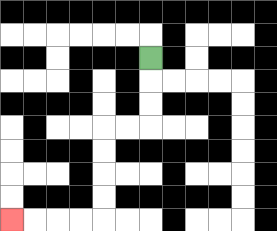{'start': '[6, 2]', 'end': '[0, 9]', 'path_directions': 'D,D,D,L,L,D,D,D,D,L,L,L,L', 'path_coordinates': '[[6, 2], [6, 3], [6, 4], [6, 5], [5, 5], [4, 5], [4, 6], [4, 7], [4, 8], [4, 9], [3, 9], [2, 9], [1, 9], [0, 9]]'}